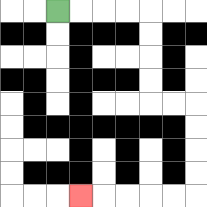{'start': '[2, 0]', 'end': '[3, 8]', 'path_directions': 'R,R,R,R,D,D,D,D,R,R,D,D,D,D,L,L,L,L,L', 'path_coordinates': '[[2, 0], [3, 0], [4, 0], [5, 0], [6, 0], [6, 1], [6, 2], [6, 3], [6, 4], [7, 4], [8, 4], [8, 5], [8, 6], [8, 7], [8, 8], [7, 8], [6, 8], [5, 8], [4, 8], [3, 8]]'}